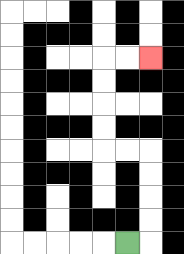{'start': '[5, 10]', 'end': '[6, 2]', 'path_directions': 'R,U,U,U,U,L,L,U,U,U,U,R,R', 'path_coordinates': '[[5, 10], [6, 10], [6, 9], [6, 8], [6, 7], [6, 6], [5, 6], [4, 6], [4, 5], [4, 4], [4, 3], [4, 2], [5, 2], [6, 2]]'}